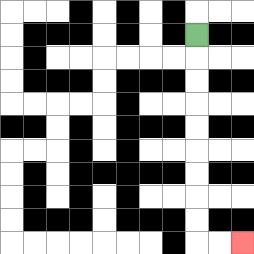{'start': '[8, 1]', 'end': '[10, 10]', 'path_directions': 'D,D,D,D,D,D,D,D,D,R,R', 'path_coordinates': '[[8, 1], [8, 2], [8, 3], [8, 4], [8, 5], [8, 6], [8, 7], [8, 8], [8, 9], [8, 10], [9, 10], [10, 10]]'}